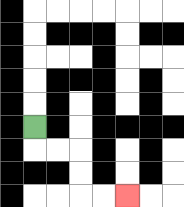{'start': '[1, 5]', 'end': '[5, 8]', 'path_directions': 'D,R,R,D,D,R,R', 'path_coordinates': '[[1, 5], [1, 6], [2, 6], [3, 6], [3, 7], [3, 8], [4, 8], [5, 8]]'}